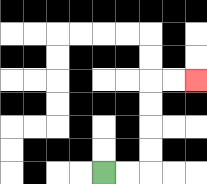{'start': '[4, 7]', 'end': '[8, 3]', 'path_directions': 'R,R,U,U,U,U,R,R', 'path_coordinates': '[[4, 7], [5, 7], [6, 7], [6, 6], [6, 5], [6, 4], [6, 3], [7, 3], [8, 3]]'}